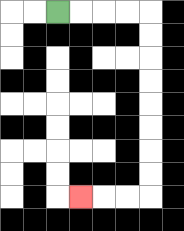{'start': '[2, 0]', 'end': '[3, 8]', 'path_directions': 'R,R,R,R,D,D,D,D,D,D,D,D,L,L,L', 'path_coordinates': '[[2, 0], [3, 0], [4, 0], [5, 0], [6, 0], [6, 1], [6, 2], [6, 3], [6, 4], [6, 5], [6, 6], [6, 7], [6, 8], [5, 8], [4, 8], [3, 8]]'}